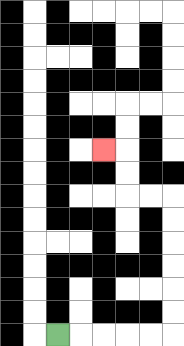{'start': '[2, 14]', 'end': '[4, 6]', 'path_directions': 'R,R,R,R,R,U,U,U,U,U,U,L,L,U,U,L', 'path_coordinates': '[[2, 14], [3, 14], [4, 14], [5, 14], [6, 14], [7, 14], [7, 13], [7, 12], [7, 11], [7, 10], [7, 9], [7, 8], [6, 8], [5, 8], [5, 7], [5, 6], [4, 6]]'}